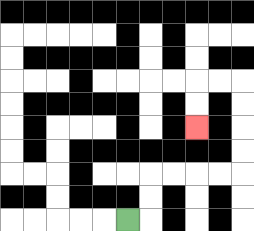{'start': '[5, 9]', 'end': '[8, 5]', 'path_directions': 'R,U,U,R,R,R,R,U,U,U,U,L,L,D,D', 'path_coordinates': '[[5, 9], [6, 9], [6, 8], [6, 7], [7, 7], [8, 7], [9, 7], [10, 7], [10, 6], [10, 5], [10, 4], [10, 3], [9, 3], [8, 3], [8, 4], [8, 5]]'}